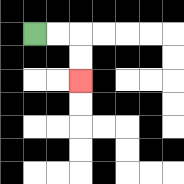{'start': '[1, 1]', 'end': '[3, 3]', 'path_directions': 'R,R,D,D', 'path_coordinates': '[[1, 1], [2, 1], [3, 1], [3, 2], [3, 3]]'}